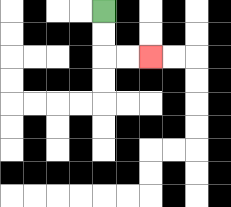{'start': '[4, 0]', 'end': '[6, 2]', 'path_directions': 'D,D,R,R', 'path_coordinates': '[[4, 0], [4, 1], [4, 2], [5, 2], [6, 2]]'}